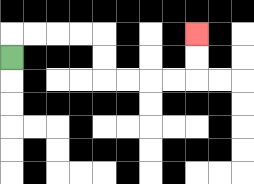{'start': '[0, 2]', 'end': '[8, 1]', 'path_directions': 'U,R,R,R,R,D,D,R,R,R,R,U,U', 'path_coordinates': '[[0, 2], [0, 1], [1, 1], [2, 1], [3, 1], [4, 1], [4, 2], [4, 3], [5, 3], [6, 3], [7, 3], [8, 3], [8, 2], [8, 1]]'}